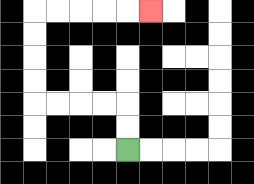{'start': '[5, 6]', 'end': '[6, 0]', 'path_directions': 'U,U,L,L,L,L,U,U,U,U,R,R,R,R,R', 'path_coordinates': '[[5, 6], [5, 5], [5, 4], [4, 4], [3, 4], [2, 4], [1, 4], [1, 3], [1, 2], [1, 1], [1, 0], [2, 0], [3, 0], [4, 0], [5, 0], [6, 0]]'}